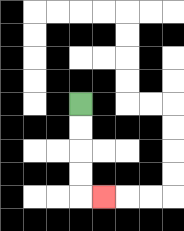{'start': '[3, 4]', 'end': '[4, 8]', 'path_directions': 'D,D,D,D,R', 'path_coordinates': '[[3, 4], [3, 5], [3, 6], [3, 7], [3, 8], [4, 8]]'}